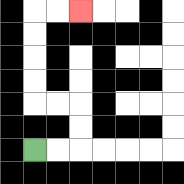{'start': '[1, 6]', 'end': '[3, 0]', 'path_directions': 'R,R,U,U,L,L,U,U,U,U,R,R', 'path_coordinates': '[[1, 6], [2, 6], [3, 6], [3, 5], [3, 4], [2, 4], [1, 4], [1, 3], [1, 2], [1, 1], [1, 0], [2, 0], [3, 0]]'}